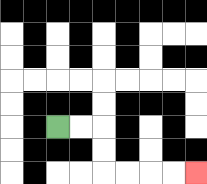{'start': '[2, 5]', 'end': '[8, 7]', 'path_directions': 'R,R,D,D,R,R,R,R', 'path_coordinates': '[[2, 5], [3, 5], [4, 5], [4, 6], [4, 7], [5, 7], [6, 7], [7, 7], [8, 7]]'}